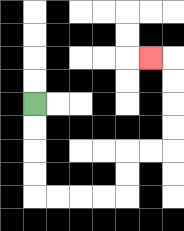{'start': '[1, 4]', 'end': '[6, 2]', 'path_directions': 'D,D,D,D,R,R,R,R,U,U,R,R,U,U,U,U,L', 'path_coordinates': '[[1, 4], [1, 5], [1, 6], [1, 7], [1, 8], [2, 8], [3, 8], [4, 8], [5, 8], [5, 7], [5, 6], [6, 6], [7, 6], [7, 5], [7, 4], [7, 3], [7, 2], [6, 2]]'}